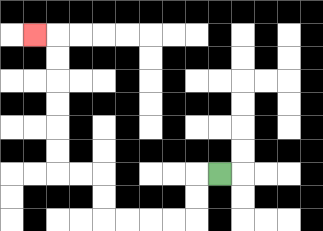{'start': '[9, 7]', 'end': '[1, 1]', 'path_directions': 'L,D,D,L,L,L,L,U,U,L,L,U,U,U,U,U,U,L', 'path_coordinates': '[[9, 7], [8, 7], [8, 8], [8, 9], [7, 9], [6, 9], [5, 9], [4, 9], [4, 8], [4, 7], [3, 7], [2, 7], [2, 6], [2, 5], [2, 4], [2, 3], [2, 2], [2, 1], [1, 1]]'}